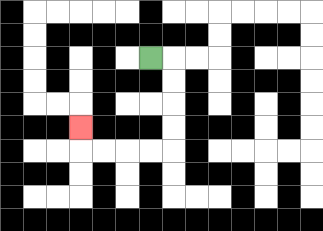{'start': '[6, 2]', 'end': '[3, 5]', 'path_directions': 'R,D,D,D,D,L,L,L,L,U', 'path_coordinates': '[[6, 2], [7, 2], [7, 3], [7, 4], [7, 5], [7, 6], [6, 6], [5, 6], [4, 6], [3, 6], [3, 5]]'}